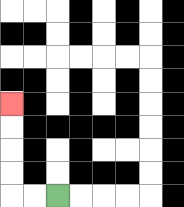{'start': '[2, 8]', 'end': '[0, 4]', 'path_directions': 'L,L,U,U,U,U', 'path_coordinates': '[[2, 8], [1, 8], [0, 8], [0, 7], [0, 6], [0, 5], [0, 4]]'}